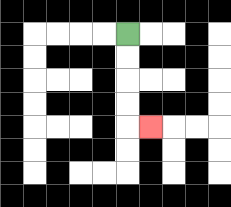{'start': '[5, 1]', 'end': '[6, 5]', 'path_directions': 'D,D,D,D,R', 'path_coordinates': '[[5, 1], [5, 2], [5, 3], [5, 4], [5, 5], [6, 5]]'}